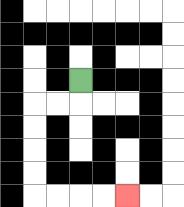{'start': '[3, 3]', 'end': '[5, 8]', 'path_directions': 'D,L,L,D,D,D,D,R,R,R,R', 'path_coordinates': '[[3, 3], [3, 4], [2, 4], [1, 4], [1, 5], [1, 6], [1, 7], [1, 8], [2, 8], [3, 8], [4, 8], [5, 8]]'}